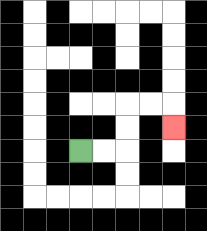{'start': '[3, 6]', 'end': '[7, 5]', 'path_directions': 'R,R,U,U,R,R,D', 'path_coordinates': '[[3, 6], [4, 6], [5, 6], [5, 5], [5, 4], [6, 4], [7, 4], [7, 5]]'}